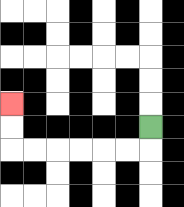{'start': '[6, 5]', 'end': '[0, 4]', 'path_directions': 'D,L,L,L,L,L,L,U,U', 'path_coordinates': '[[6, 5], [6, 6], [5, 6], [4, 6], [3, 6], [2, 6], [1, 6], [0, 6], [0, 5], [0, 4]]'}